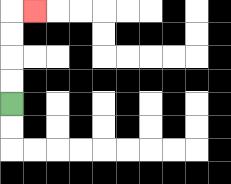{'start': '[0, 4]', 'end': '[1, 0]', 'path_directions': 'U,U,U,U,R', 'path_coordinates': '[[0, 4], [0, 3], [0, 2], [0, 1], [0, 0], [1, 0]]'}